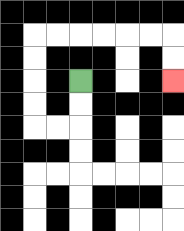{'start': '[3, 3]', 'end': '[7, 3]', 'path_directions': 'D,D,L,L,U,U,U,U,R,R,R,R,R,R,D,D', 'path_coordinates': '[[3, 3], [3, 4], [3, 5], [2, 5], [1, 5], [1, 4], [1, 3], [1, 2], [1, 1], [2, 1], [3, 1], [4, 1], [5, 1], [6, 1], [7, 1], [7, 2], [7, 3]]'}